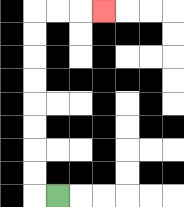{'start': '[2, 8]', 'end': '[4, 0]', 'path_directions': 'L,U,U,U,U,U,U,U,U,R,R,R', 'path_coordinates': '[[2, 8], [1, 8], [1, 7], [1, 6], [1, 5], [1, 4], [1, 3], [1, 2], [1, 1], [1, 0], [2, 0], [3, 0], [4, 0]]'}